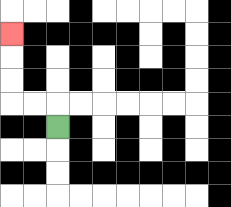{'start': '[2, 5]', 'end': '[0, 1]', 'path_directions': 'U,L,L,U,U,U', 'path_coordinates': '[[2, 5], [2, 4], [1, 4], [0, 4], [0, 3], [0, 2], [0, 1]]'}